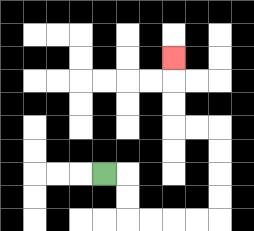{'start': '[4, 7]', 'end': '[7, 2]', 'path_directions': 'R,D,D,R,R,R,R,U,U,U,U,L,L,U,U,U', 'path_coordinates': '[[4, 7], [5, 7], [5, 8], [5, 9], [6, 9], [7, 9], [8, 9], [9, 9], [9, 8], [9, 7], [9, 6], [9, 5], [8, 5], [7, 5], [7, 4], [7, 3], [7, 2]]'}